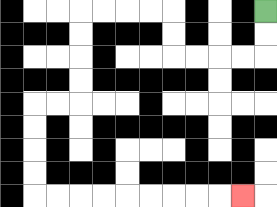{'start': '[11, 0]', 'end': '[10, 8]', 'path_directions': 'D,D,L,L,L,L,U,U,L,L,L,L,D,D,D,D,L,L,D,D,D,D,R,R,R,R,R,R,R,R,R', 'path_coordinates': '[[11, 0], [11, 1], [11, 2], [10, 2], [9, 2], [8, 2], [7, 2], [7, 1], [7, 0], [6, 0], [5, 0], [4, 0], [3, 0], [3, 1], [3, 2], [3, 3], [3, 4], [2, 4], [1, 4], [1, 5], [1, 6], [1, 7], [1, 8], [2, 8], [3, 8], [4, 8], [5, 8], [6, 8], [7, 8], [8, 8], [9, 8], [10, 8]]'}